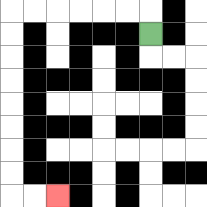{'start': '[6, 1]', 'end': '[2, 8]', 'path_directions': 'U,L,L,L,L,L,L,D,D,D,D,D,D,D,D,R,R', 'path_coordinates': '[[6, 1], [6, 0], [5, 0], [4, 0], [3, 0], [2, 0], [1, 0], [0, 0], [0, 1], [0, 2], [0, 3], [0, 4], [0, 5], [0, 6], [0, 7], [0, 8], [1, 8], [2, 8]]'}